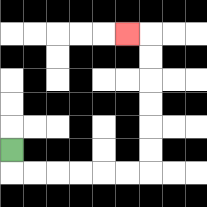{'start': '[0, 6]', 'end': '[5, 1]', 'path_directions': 'D,R,R,R,R,R,R,U,U,U,U,U,U,L', 'path_coordinates': '[[0, 6], [0, 7], [1, 7], [2, 7], [3, 7], [4, 7], [5, 7], [6, 7], [6, 6], [6, 5], [6, 4], [6, 3], [6, 2], [6, 1], [5, 1]]'}